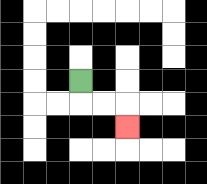{'start': '[3, 3]', 'end': '[5, 5]', 'path_directions': 'D,R,R,D', 'path_coordinates': '[[3, 3], [3, 4], [4, 4], [5, 4], [5, 5]]'}